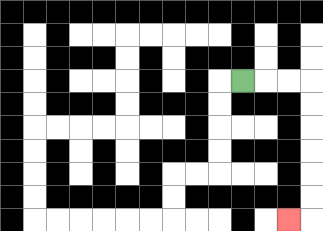{'start': '[10, 3]', 'end': '[12, 9]', 'path_directions': 'R,R,R,D,D,D,D,D,D,L', 'path_coordinates': '[[10, 3], [11, 3], [12, 3], [13, 3], [13, 4], [13, 5], [13, 6], [13, 7], [13, 8], [13, 9], [12, 9]]'}